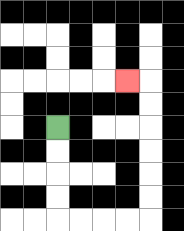{'start': '[2, 5]', 'end': '[5, 3]', 'path_directions': 'D,D,D,D,R,R,R,R,U,U,U,U,U,U,L', 'path_coordinates': '[[2, 5], [2, 6], [2, 7], [2, 8], [2, 9], [3, 9], [4, 9], [5, 9], [6, 9], [6, 8], [6, 7], [6, 6], [6, 5], [6, 4], [6, 3], [5, 3]]'}